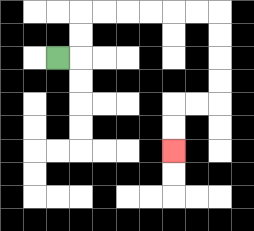{'start': '[2, 2]', 'end': '[7, 6]', 'path_directions': 'R,U,U,R,R,R,R,R,R,D,D,D,D,L,L,D,D', 'path_coordinates': '[[2, 2], [3, 2], [3, 1], [3, 0], [4, 0], [5, 0], [6, 0], [7, 0], [8, 0], [9, 0], [9, 1], [9, 2], [9, 3], [9, 4], [8, 4], [7, 4], [7, 5], [7, 6]]'}